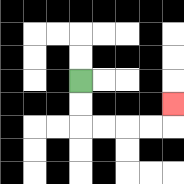{'start': '[3, 3]', 'end': '[7, 4]', 'path_directions': 'D,D,R,R,R,R,U', 'path_coordinates': '[[3, 3], [3, 4], [3, 5], [4, 5], [5, 5], [6, 5], [7, 5], [7, 4]]'}